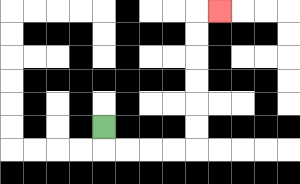{'start': '[4, 5]', 'end': '[9, 0]', 'path_directions': 'D,R,R,R,R,U,U,U,U,U,U,R', 'path_coordinates': '[[4, 5], [4, 6], [5, 6], [6, 6], [7, 6], [8, 6], [8, 5], [8, 4], [8, 3], [8, 2], [8, 1], [8, 0], [9, 0]]'}